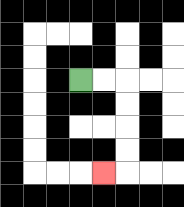{'start': '[3, 3]', 'end': '[4, 7]', 'path_directions': 'R,R,D,D,D,D,L', 'path_coordinates': '[[3, 3], [4, 3], [5, 3], [5, 4], [5, 5], [5, 6], [5, 7], [4, 7]]'}